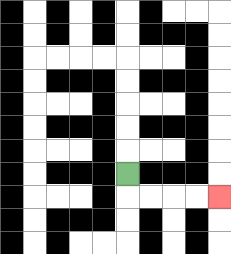{'start': '[5, 7]', 'end': '[9, 8]', 'path_directions': 'D,R,R,R,R', 'path_coordinates': '[[5, 7], [5, 8], [6, 8], [7, 8], [8, 8], [9, 8]]'}